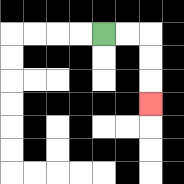{'start': '[4, 1]', 'end': '[6, 4]', 'path_directions': 'R,R,D,D,D', 'path_coordinates': '[[4, 1], [5, 1], [6, 1], [6, 2], [6, 3], [6, 4]]'}